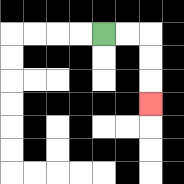{'start': '[4, 1]', 'end': '[6, 4]', 'path_directions': 'R,R,D,D,D', 'path_coordinates': '[[4, 1], [5, 1], [6, 1], [6, 2], [6, 3], [6, 4]]'}